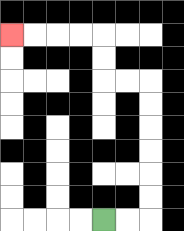{'start': '[4, 9]', 'end': '[0, 1]', 'path_directions': 'R,R,U,U,U,U,U,U,L,L,U,U,L,L,L,L', 'path_coordinates': '[[4, 9], [5, 9], [6, 9], [6, 8], [6, 7], [6, 6], [6, 5], [6, 4], [6, 3], [5, 3], [4, 3], [4, 2], [4, 1], [3, 1], [2, 1], [1, 1], [0, 1]]'}